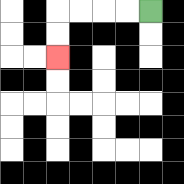{'start': '[6, 0]', 'end': '[2, 2]', 'path_directions': 'L,L,L,L,D,D', 'path_coordinates': '[[6, 0], [5, 0], [4, 0], [3, 0], [2, 0], [2, 1], [2, 2]]'}